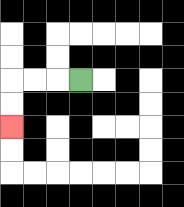{'start': '[3, 3]', 'end': '[0, 5]', 'path_directions': 'L,L,L,D,D', 'path_coordinates': '[[3, 3], [2, 3], [1, 3], [0, 3], [0, 4], [0, 5]]'}